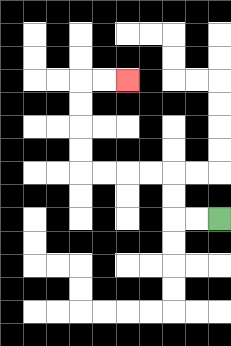{'start': '[9, 9]', 'end': '[5, 3]', 'path_directions': 'L,L,U,U,L,L,L,L,U,U,U,U,R,R', 'path_coordinates': '[[9, 9], [8, 9], [7, 9], [7, 8], [7, 7], [6, 7], [5, 7], [4, 7], [3, 7], [3, 6], [3, 5], [3, 4], [3, 3], [4, 3], [5, 3]]'}